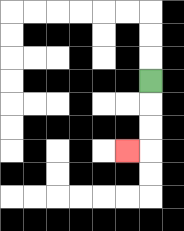{'start': '[6, 3]', 'end': '[5, 6]', 'path_directions': 'D,D,D,L', 'path_coordinates': '[[6, 3], [6, 4], [6, 5], [6, 6], [5, 6]]'}